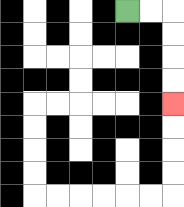{'start': '[5, 0]', 'end': '[7, 4]', 'path_directions': 'R,R,D,D,D,D', 'path_coordinates': '[[5, 0], [6, 0], [7, 0], [7, 1], [7, 2], [7, 3], [7, 4]]'}